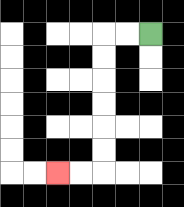{'start': '[6, 1]', 'end': '[2, 7]', 'path_directions': 'L,L,D,D,D,D,D,D,L,L', 'path_coordinates': '[[6, 1], [5, 1], [4, 1], [4, 2], [4, 3], [4, 4], [4, 5], [4, 6], [4, 7], [3, 7], [2, 7]]'}